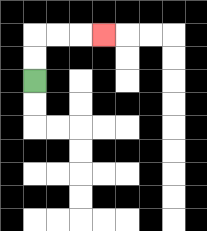{'start': '[1, 3]', 'end': '[4, 1]', 'path_directions': 'U,U,R,R,R', 'path_coordinates': '[[1, 3], [1, 2], [1, 1], [2, 1], [3, 1], [4, 1]]'}